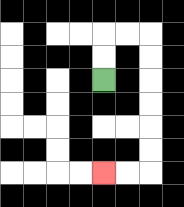{'start': '[4, 3]', 'end': '[4, 7]', 'path_directions': 'U,U,R,R,D,D,D,D,D,D,L,L', 'path_coordinates': '[[4, 3], [4, 2], [4, 1], [5, 1], [6, 1], [6, 2], [6, 3], [6, 4], [6, 5], [6, 6], [6, 7], [5, 7], [4, 7]]'}